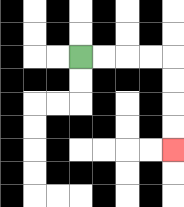{'start': '[3, 2]', 'end': '[7, 6]', 'path_directions': 'R,R,R,R,D,D,D,D', 'path_coordinates': '[[3, 2], [4, 2], [5, 2], [6, 2], [7, 2], [7, 3], [7, 4], [7, 5], [7, 6]]'}